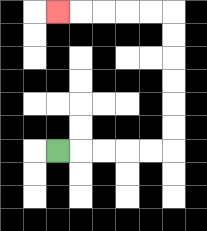{'start': '[2, 6]', 'end': '[2, 0]', 'path_directions': 'R,R,R,R,R,U,U,U,U,U,U,L,L,L,L,L', 'path_coordinates': '[[2, 6], [3, 6], [4, 6], [5, 6], [6, 6], [7, 6], [7, 5], [7, 4], [7, 3], [7, 2], [7, 1], [7, 0], [6, 0], [5, 0], [4, 0], [3, 0], [2, 0]]'}